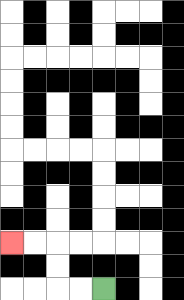{'start': '[4, 12]', 'end': '[0, 10]', 'path_directions': 'L,L,U,U,L,L', 'path_coordinates': '[[4, 12], [3, 12], [2, 12], [2, 11], [2, 10], [1, 10], [0, 10]]'}